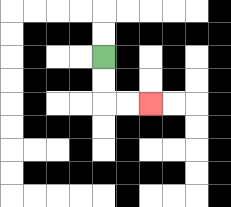{'start': '[4, 2]', 'end': '[6, 4]', 'path_directions': 'D,D,R,R', 'path_coordinates': '[[4, 2], [4, 3], [4, 4], [5, 4], [6, 4]]'}